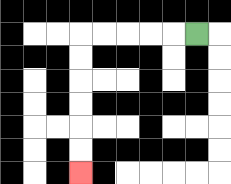{'start': '[8, 1]', 'end': '[3, 7]', 'path_directions': 'L,L,L,L,L,D,D,D,D,D,D', 'path_coordinates': '[[8, 1], [7, 1], [6, 1], [5, 1], [4, 1], [3, 1], [3, 2], [3, 3], [3, 4], [3, 5], [3, 6], [3, 7]]'}